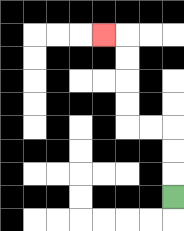{'start': '[7, 8]', 'end': '[4, 1]', 'path_directions': 'U,U,U,L,L,U,U,U,U,L', 'path_coordinates': '[[7, 8], [7, 7], [7, 6], [7, 5], [6, 5], [5, 5], [5, 4], [5, 3], [5, 2], [5, 1], [4, 1]]'}